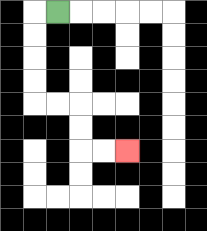{'start': '[2, 0]', 'end': '[5, 6]', 'path_directions': 'L,D,D,D,D,R,R,D,D,R,R', 'path_coordinates': '[[2, 0], [1, 0], [1, 1], [1, 2], [1, 3], [1, 4], [2, 4], [3, 4], [3, 5], [3, 6], [4, 6], [5, 6]]'}